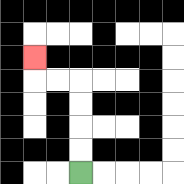{'start': '[3, 7]', 'end': '[1, 2]', 'path_directions': 'U,U,U,U,L,L,U', 'path_coordinates': '[[3, 7], [3, 6], [3, 5], [3, 4], [3, 3], [2, 3], [1, 3], [1, 2]]'}